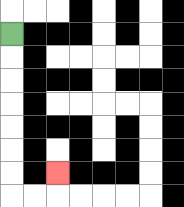{'start': '[0, 1]', 'end': '[2, 7]', 'path_directions': 'D,D,D,D,D,D,D,R,R,U', 'path_coordinates': '[[0, 1], [0, 2], [0, 3], [0, 4], [0, 5], [0, 6], [0, 7], [0, 8], [1, 8], [2, 8], [2, 7]]'}